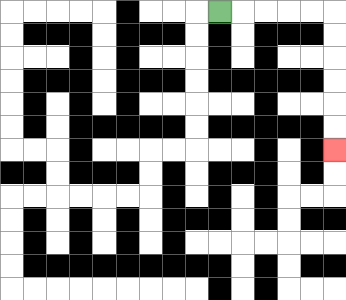{'start': '[9, 0]', 'end': '[14, 6]', 'path_directions': 'R,R,R,R,R,D,D,D,D,D,D', 'path_coordinates': '[[9, 0], [10, 0], [11, 0], [12, 0], [13, 0], [14, 0], [14, 1], [14, 2], [14, 3], [14, 4], [14, 5], [14, 6]]'}